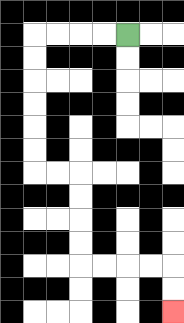{'start': '[5, 1]', 'end': '[7, 13]', 'path_directions': 'L,L,L,L,D,D,D,D,D,D,R,R,D,D,D,D,R,R,R,R,D,D', 'path_coordinates': '[[5, 1], [4, 1], [3, 1], [2, 1], [1, 1], [1, 2], [1, 3], [1, 4], [1, 5], [1, 6], [1, 7], [2, 7], [3, 7], [3, 8], [3, 9], [3, 10], [3, 11], [4, 11], [5, 11], [6, 11], [7, 11], [7, 12], [7, 13]]'}